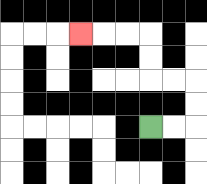{'start': '[6, 5]', 'end': '[3, 1]', 'path_directions': 'R,R,U,U,L,L,U,U,L,L,L', 'path_coordinates': '[[6, 5], [7, 5], [8, 5], [8, 4], [8, 3], [7, 3], [6, 3], [6, 2], [6, 1], [5, 1], [4, 1], [3, 1]]'}